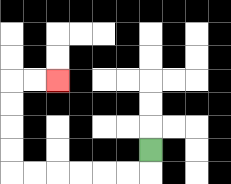{'start': '[6, 6]', 'end': '[2, 3]', 'path_directions': 'D,L,L,L,L,L,L,U,U,U,U,R,R', 'path_coordinates': '[[6, 6], [6, 7], [5, 7], [4, 7], [3, 7], [2, 7], [1, 7], [0, 7], [0, 6], [0, 5], [0, 4], [0, 3], [1, 3], [2, 3]]'}